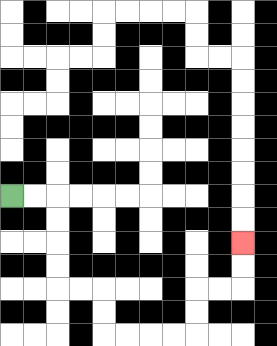{'start': '[0, 8]', 'end': '[10, 10]', 'path_directions': 'R,R,D,D,D,D,R,R,D,D,R,R,R,R,U,U,R,R,U,U', 'path_coordinates': '[[0, 8], [1, 8], [2, 8], [2, 9], [2, 10], [2, 11], [2, 12], [3, 12], [4, 12], [4, 13], [4, 14], [5, 14], [6, 14], [7, 14], [8, 14], [8, 13], [8, 12], [9, 12], [10, 12], [10, 11], [10, 10]]'}